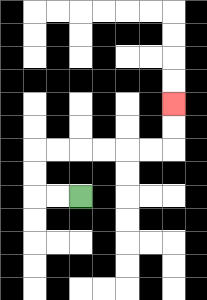{'start': '[3, 8]', 'end': '[7, 4]', 'path_directions': 'L,L,U,U,R,R,R,R,R,R,U,U', 'path_coordinates': '[[3, 8], [2, 8], [1, 8], [1, 7], [1, 6], [2, 6], [3, 6], [4, 6], [5, 6], [6, 6], [7, 6], [7, 5], [7, 4]]'}